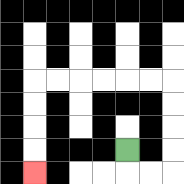{'start': '[5, 6]', 'end': '[1, 7]', 'path_directions': 'D,R,R,U,U,U,U,L,L,L,L,L,L,D,D,D,D', 'path_coordinates': '[[5, 6], [5, 7], [6, 7], [7, 7], [7, 6], [7, 5], [7, 4], [7, 3], [6, 3], [5, 3], [4, 3], [3, 3], [2, 3], [1, 3], [1, 4], [1, 5], [1, 6], [1, 7]]'}